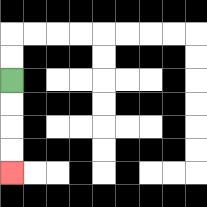{'start': '[0, 3]', 'end': '[0, 7]', 'path_directions': 'D,D,D,D', 'path_coordinates': '[[0, 3], [0, 4], [0, 5], [0, 6], [0, 7]]'}